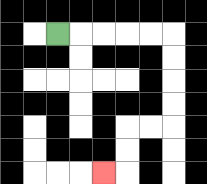{'start': '[2, 1]', 'end': '[4, 7]', 'path_directions': 'R,R,R,R,R,D,D,D,D,L,L,D,D,L', 'path_coordinates': '[[2, 1], [3, 1], [4, 1], [5, 1], [6, 1], [7, 1], [7, 2], [7, 3], [7, 4], [7, 5], [6, 5], [5, 5], [5, 6], [5, 7], [4, 7]]'}